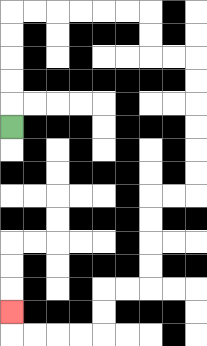{'start': '[0, 5]', 'end': '[0, 13]', 'path_directions': 'U,U,U,U,U,R,R,R,R,R,R,D,D,R,R,D,D,D,D,D,D,L,L,D,D,D,D,L,L,D,D,L,L,L,L,U', 'path_coordinates': '[[0, 5], [0, 4], [0, 3], [0, 2], [0, 1], [0, 0], [1, 0], [2, 0], [3, 0], [4, 0], [5, 0], [6, 0], [6, 1], [6, 2], [7, 2], [8, 2], [8, 3], [8, 4], [8, 5], [8, 6], [8, 7], [8, 8], [7, 8], [6, 8], [6, 9], [6, 10], [6, 11], [6, 12], [5, 12], [4, 12], [4, 13], [4, 14], [3, 14], [2, 14], [1, 14], [0, 14], [0, 13]]'}